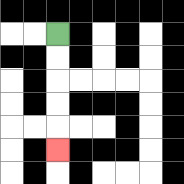{'start': '[2, 1]', 'end': '[2, 6]', 'path_directions': 'D,D,D,D,D', 'path_coordinates': '[[2, 1], [2, 2], [2, 3], [2, 4], [2, 5], [2, 6]]'}